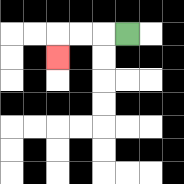{'start': '[5, 1]', 'end': '[2, 2]', 'path_directions': 'L,L,L,D', 'path_coordinates': '[[5, 1], [4, 1], [3, 1], [2, 1], [2, 2]]'}